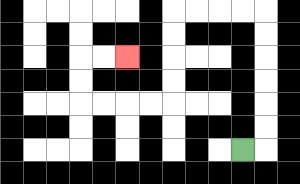{'start': '[10, 6]', 'end': '[5, 2]', 'path_directions': 'R,U,U,U,U,U,U,L,L,L,L,D,D,D,D,L,L,L,L,U,U,R,R', 'path_coordinates': '[[10, 6], [11, 6], [11, 5], [11, 4], [11, 3], [11, 2], [11, 1], [11, 0], [10, 0], [9, 0], [8, 0], [7, 0], [7, 1], [7, 2], [7, 3], [7, 4], [6, 4], [5, 4], [4, 4], [3, 4], [3, 3], [3, 2], [4, 2], [5, 2]]'}